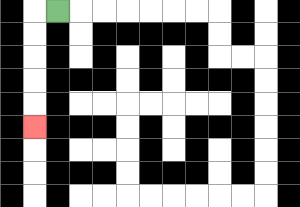{'start': '[2, 0]', 'end': '[1, 5]', 'path_directions': 'L,D,D,D,D,D', 'path_coordinates': '[[2, 0], [1, 0], [1, 1], [1, 2], [1, 3], [1, 4], [1, 5]]'}